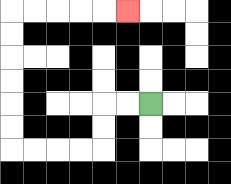{'start': '[6, 4]', 'end': '[5, 0]', 'path_directions': 'L,L,D,D,L,L,L,L,U,U,U,U,U,U,R,R,R,R,R', 'path_coordinates': '[[6, 4], [5, 4], [4, 4], [4, 5], [4, 6], [3, 6], [2, 6], [1, 6], [0, 6], [0, 5], [0, 4], [0, 3], [0, 2], [0, 1], [0, 0], [1, 0], [2, 0], [3, 0], [4, 0], [5, 0]]'}